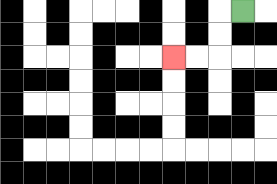{'start': '[10, 0]', 'end': '[7, 2]', 'path_directions': 'L,D,D,L,L', 'path_coordinates': '[[10, 0], [9, 0], [9, 1], [9, 2], [8, 2], [7, 2]]'}